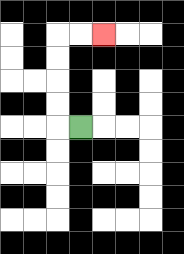{'start': '[3, 5]', 'end': '[4, 1]', 'path_directions': 'L,U,U,U,U,R,R', 'path_coordinates': '[[3, 5], [2, 5], [2, 4], [2, 3], [2, 2], [2, 1], [3, 1], [4, 1]]'}